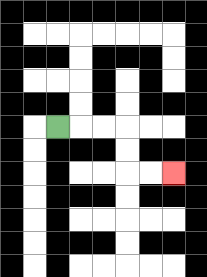{'start': '[2, 5]', 'end': '[7, 7]', 'path_directions': 'R,R,R,D,D,R,R', 'path_coordinates': '[[2, 5], [3, 5], [4, 5], [5, 5], [5, 6], [5, 7], [6, 7], [7, 7]]'}